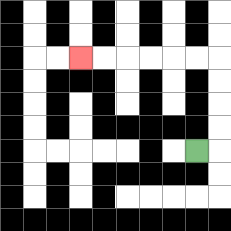{'start': '[8, 6]', 'end': '[3, 2]', 'path_directions': 'R,U,U,U,U,L,L,L,L,L,L', 'path_coordinates': '[[8, 6], [9, 6], [9, 5], [9, 4], [9, 3], [9, 2], [8, 2], [7, 2], [6, 2], [5, 2], [4, 2], [3, 2]]'}